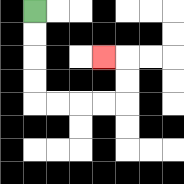{'start': '[1, 0]', 'end': '[4, 2]', 'path_directions': 'D,D,D,D,R,R,R,R,U,U,L', 'path_coordinates': '[[1, 0], [1, 1], [1, 2], [1, 3], [1, 4], [2, 4], [3, 4], [4, 4], [5, 4], [5, 3], [5, 2], [4, 2]]'}